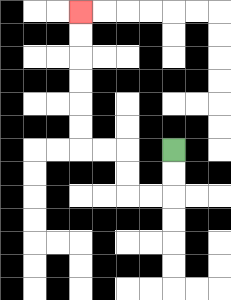{'start': '[7, 6]', 'end': '[3, 0]', 'path_directions': 'D,D,L,L,U,U,L,L,U,U,U,U,U,U', 'path_coordinates': '[[7, 6], [7, 7], [7, 8], [6, 8], [5, 8], [5, 7], [5, 6], [4, 6], [3, 6], [3, 5], [3, 4], [3, 3], [3, 2], [3, 1], [3, 0]]'}